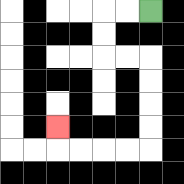{'start': '[6, 0]', 'end': '[2, 5]', 'path_directions': 'L,L,D,D,R,R,D,D,D,D,L,L,L,L,U', 'path_coordinates': '[[6, 0], [5, 0], [4, 0], [4, 1], [4, 2], [5, 2], [6, 2], [6, 3], [6, 4], [6, 5], [6, 6], [5, 6], [4, 6], [3, 6], [2, 6], [2, 5]]'}